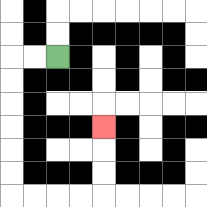{'start': '[2, 2]', 'end': '[4, 5]', 'path_directions': 'L,L,D,D,D,D,D,D,R,R,R,R,U,U,U', 'path_coordinates': '[[2, 2], [1, 2], [0, 2], [0, 3], [0, 4], [0, 5], [0, 6], [0, 7], [0, 8], [1, 8], [2, 8], [3, 8], [4, 8], [4, 7], [4, 6], [4, 5]]'}